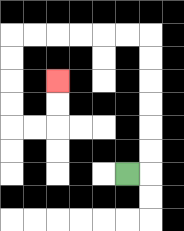{'start': '[5, 7]', 'end': '[2, 3]', 'path_directions': 'R,U,U,U,U,U,U,L,L,L,L,L,L,D,D,D,D,R,R,U,U', 'path_coordinates': '[[5, 7], [6, 7], [6, 6], [6, 5], [6, 4], [6, 3], [6, 2], [6, 1], [5, 1], [4, 1], [3, 1], [2, 1], [1, 1], [0, 1], [0, 2], [0, 3], [0, 4], [0, 5], [1, 5], [2, 5], [2, 4], [2, 3]]'}